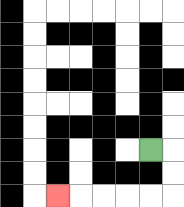{'start': '[6, 6]', 'end': '[2, 8]', 'path_directions': 'R,D,D,L,L,L,L,L', 'path_coordinates': '[[6, 6], [7, 6], [7, 7], [7, 8], [6, 8], [5, 8], [4, 8], [3, 8], [2, 8]]'}